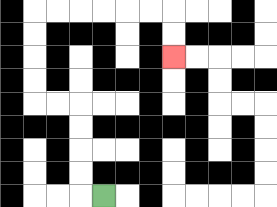{'start': '[4, 8]', 'end': '[7, 2]', 'path_directions': 'L,U,U,U,U,L,L,U,U,U,U,R,R,R,R,R,R,D,D', 'path_coordinates': '[[4, 8], [3, 8], [3, 7], [3, 6], [3, 5], [3, 4], [2, 4], [1, 4], [1, 3], [1, 2], [1, 1], [1, 0], [2, 0], [3, 0], [4, 0], [5, 0], [6, 0], [7, 0], [7, 1], [7, 2]]'}